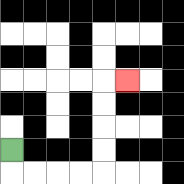{'start': '[0, 6]', 'end': '[5, 3]', 'path_directions': 'D,R,R,R,R,U,U,U,U,R', 'path_coordinates': '[[0, 6], [0, 7], [1, 7], [2, 7], [3, 7], [4, 7], [4, 6], [4, 5], [4, 4], [4, 3], [5, 3]]'}